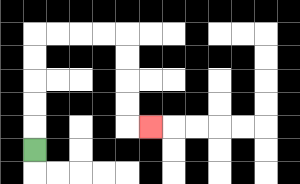{'start': '[1, 6]', 'end': '[6, 5]', 'path_directions': 'U,U,U,U,U,R,R,R,R,D,D,D,D,R', 'path_coordinates': '[[1, 6], [1, 5], [1, 4], [1, 3], [1, 2], [1, 1], [2, 1], [3, 1], [4, 1], [5, 1], [5, 2], [5, 3], [5, 4], [5, 5], [6, 5]]'}